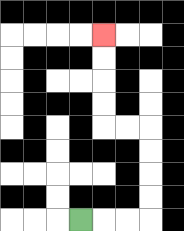{'start': '[3, 9]', 'end': '[4, 1]', 'path_directions': 'R,R,R,U,U,U,U,L,L,U,U,U,U', 'path_coordinates': '[[3, 9], [4, 9], [5, 9], [6, 9], [6, 8], [6, 7], [6, 6], [6, 5], [5, 5], [4, 5], [4, 4], [4, 3], [4, 2], [4, 1]]'}